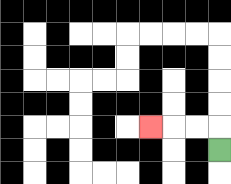{'start': '[9, 6]', 'end': '[6, 5]', 'path_directions': 'U,L,L,L', 'path_coordinates': '[[9, 6], [9, 5], [8, 5], [7, 5], [6, 5]]'}